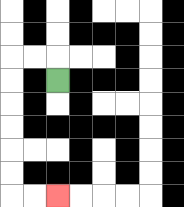{'start': '[2, 3]', 'end': '[2, 8]', 'path_directions': 'U,L,L,D,D,D,D,D,D,R,R', 'path_coordinates': '[[2, 3], [2, 2], [1, 2], [0, 2], [0, 3], [0, 4], [0, 5], [0, 6], [0, 7], [0, 8], [1, 8], [2, 8]]'}